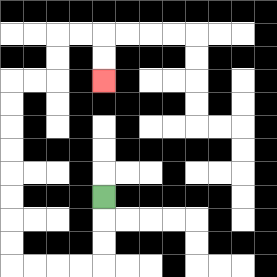{'start': '[4, 8]', 'end': '[4, 3]', 'path_directions': 'D,D,D,L,L,L,L,U,U,U,U,U,U,U,U,R,R,U,U,R,R,D,D', 'path_coordinates': '[[4, 8], [4, 9], [4, 10], [4, 11], [3, 11], [2, 11], [1, 11], [0, 11], [0, 10], [0, 9], [0, 8], [0, 7], [0, 6], [0, 5], [0, 4], [0, 3], [1, 3], [2, 3], [2, 2], [2, 1], [3, 1], [4, 1], [4, 2], [4, 3]]'}